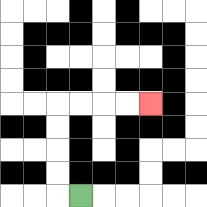{'start': '[3, 8]', 'end': '[6, 4]', 'path_directions': 'L,U,U,U,U,R,R,R,R', 'path_coordinates': '[[3, 8], [2, 8], [2, 7], [2, 6], [2, 5], [2, 4], [3, 4], [4, 4], [5, 4], [6, 4]]'}